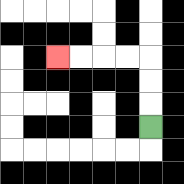{'start': '[6, 5]', 'end': '[2, 2]', 'path_directions': 'U,U,U,L,L,L,L', 'path_coordinates': '[[6, 5], [6, 4], [6, 3], [6, 2], [5, 2], [4, 2], [3, 2], [2, 2]]'}